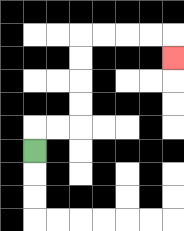{'start': '[1, 6]', 'end': '[7, 2]', 'path_directions': 'U,R,R,U,U,U,U,R,R,R,R,D', 'path_coordinates': '[[1, 6], [1, 5], [2, 5], [3, 5], [3, 4], [3, 3], [3, 2], [3, 1], [4, 1], [5, 1], [6, 1], [7, 1], [7, 2]]'}